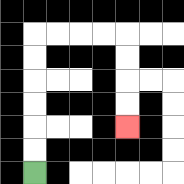{'start': '[1, 7]', 'end': '[5, 5]', 'path_directions': 'U,U,U,U,U,U,R,R,R,R,D,D,D,D', 'path_coordinates': '[[1, 7], [1, 6], [1, 5], [1, 4], [1, 3], [1, 2], [1, 1], [2, 1], [3, 1], [4, 1], [5, 1], [5, 2], [5, 3], [5, 4], [5, 5]]'}